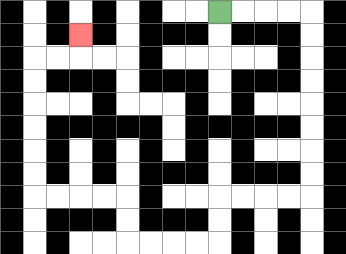{'start': '[9, 0]', 'end': '[3, 1]', 'path_directions': 'R,R,R,R,D,D,D,D,D,D,D,D,L,L,L,L,D,D,L,L,L,L,U,U,L,L,L,L,U,U,U,U,U,U,R,R,U', 'path_coordinates': '[[9, 0], [10, 0], [11, 0], [12, 0], [13, 0], [13, 1], [13, 2], [13, 3], [13, 4], [13, 5], [13, 6], [13, 7], [13, 8], [12, 8], [11, 8], [10, 8], [9, 8], [9, 9], [9, 10], [8, 10], [7, 10], [6, 10], [5, 10], [5, 9], [5, 8], [4, 8], [3, 8], [2, 8], [1, 8], [1, 7], [1, 6], [1, 5], [1, 4], [1, 3], [1, 2], [2, 2], [3, 2], [3, 1]]'}